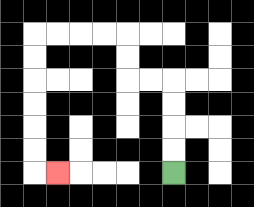{'start': '[7, 7]', 'end': '[2, 7]', 'path_directions': 'U,U,U,U,L,L,U,U,L,L,L,L,D,D,D,D,D,D,R', 'path_coordinates': '[[7, 7], [7, 6], [7, 5], [7, 4], [7, 3], [6, 3], [5, 3], [5, 2], [5, 1], [4, 1], [3, 1], [2, 1], [1, 1], [1, 2], [1, 3], [1, 4], [1, 5], [1, 6], [1, 7], [2, 7]]'}